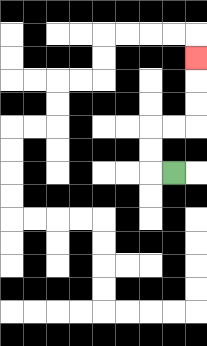{'start': '[7, 7]', 'end': '[8, 2]', 'path_directions': 'L,U,U,R,R,U,U,U', 'path_coordinates': '[[7, 7], [6, 7], [6, 6], [6, 5], [7, 5], [8, 5], [8, 4], [8, 3], [8, 2]]'}